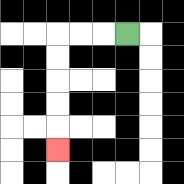{'start': '[5, 1]', 'end': '[2, 6]', 'path_directions': 'L,L,L,D,D,D,D,D', 'path_coordinates': '[[5, 1], [4, 1], [3, 1], [2, 1], [2, 2], [2, 3], [2, 4], [2, 5], [2, 6]]'}